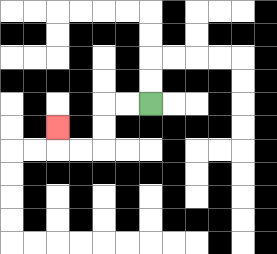{'start': '[6, 4]', 'end': '[2, 5]', 'path_directions': 'L,L,D,D,L,L,U', 'path_coordinates': '[[6, 4], [5, 4], [4, 4], [4, 5], [4, 6], [3, 6], [2, 6], [2, 5]]'}